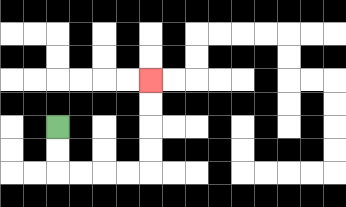{'start': '[2, 5]', 'end': '[6, 3]', 'path_directions': 'D,D,R,R,R,R,U,U,U,U', 'path_coordinates': '[[2, 5], [2, 6], [2, 7], [3, 7], [4, 7], [5, 7], [6, 7], [6, 6], [6, 5], [6, 4], [6, 3]]'}